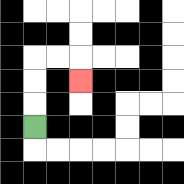{'start': '[1, 5]', 'end': '[3, 3]', 'path_directions': 'U,U,U,R,R,D', 'path_coordinates': '[[1, 5], [1, 4], [1, 3], [1, 2], [2, 2], [3, 2], [3, 3]]'}